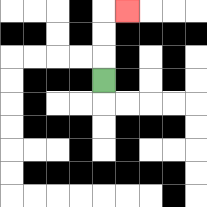{'start': '[4, 3]', 'end': '[5, 0]', 'path_directions': 'U,U,U,R', 'path_coordinates': '[[4, 3], [4, 2], [4, 1], [4, 0], [5, 0]]'}